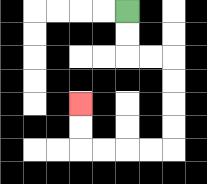{'start': '[5, 0]', 'end': '[3, 4]', 'path_directions': 'D,D,R,R,D,D,D,D,L,L,L,L,U,U', 'path_coordinates': '[[5, 0], [5, 1], [5, 2], [6, 2], [7, 2], [7, 3], [7, 4], [7, 5], [7, 6], [6, 6], [5, 6], [4, 6], [3, 6], [3, 5], [3, 4]]'}